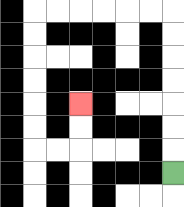{'start': '[7, 7]', 'end': '[3, 4]', 'path_directions': 'U,U,U,U,U,U,U,L,L,L,L,L,L,D,D,D,D,D,D,R,R,U,U', 'path_coordinates': '[[7, 7], [7, 6], [7, 5], [7, 4], [7, 3], [7, 2], [7, 1], [7, 0], [6, 0], [5, 0], [4, 0], [3, 0], [2, 0], [1, 0], [1, 1], [1, 2], [1, 3], [1, 4], [1, 5], [1, 6], [2, 6], [3, 6], [3, 5], [3, 4]]'}